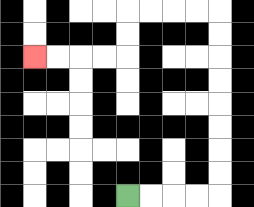{'start': '[5, 8]', 'end': '[1, 2]', 'path_directions': 'R,R,R,R,U,U,U,U,U,U,U,U,L,L,L,L,D,D,L,L,L,L', 'path_coordinates': '[[5, 8], [6, 8], [7, 8], [8, 8], [9, 8], [9, 7], [9, 6], [9, 5], [9, 4], [9, 3], [9, 2], [9, 1], [9, 0], [8, 0], [7, 0], [6, 0], [5, 0], [5, 1], [5, 2], [4, 2], [3, 2], [2, 2], [1, 2]]'}